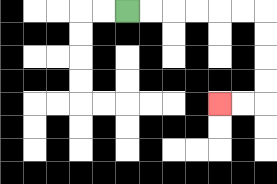{'start': '[5, 0]', 'end': '[9, 4]', 'path_directions': 'R,R,R,R,R,R,D,D,D,D,L,L', 'path_coordinates': '[[5, 0], [6, 0], [7, 0], [8, 0], [9, 0], [10, 0], [11, 0], [11, 1], [11, 2], [11, 3], [11, 4], [10, 4], [9, 4]]'}